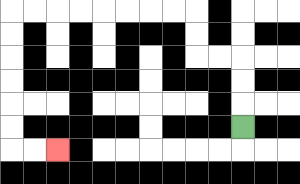{'start': '[10, 5]', 'end': '[2, 6]', 'path_directions': 'U,U,U,L,L,U,U,L,L,L,L,L,L,L,L,D,D,D,D,D,D,R,R', 'path_coordinates': '[[10, 5], [10, 4], [10, 3], [10, 2], [9, 2], [8, 2], [8, 1], [8, 0], [7, 0], [6, 0], [5, 0], [4, 0], [3, 0], [2, 0], [1, 0], [0, 0], [0, 1], [0, 2], [0, 3], [0, 4], [0, 5], [0, 6], [1, 6], [2, 6]]'}